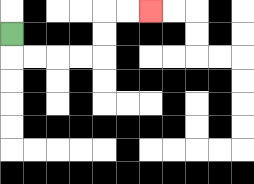{'start': '[0, 1]', 'end': '[6, 0]', 'path_directions': 'D,R,R,R,R,U,U,R,R', 'path_coordinates': '[[0, 1], [0, 2], [1, 2], [2, 2], [3, 2], [4, 2], [4, 1], [4, 0], [5, 0], [6, 0]]'}